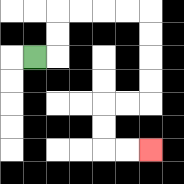{'start': '[1, 2]', 'end': '[6, 6]', 'path_directions': 'R,U,U,R,R,R,R,D,D,D,D,L,L,D,D,R,R', 'path_coordinates': '[[1, 2], [2, 2], [2, 1], [2, 0], [3, 0], [4, 0], [5, 0], [6, 0], [6, 1], [6, 2], [6, 3], [6, 4], [5, 4], [4, 4], [4, 5], [4, 6], [5, 6], [6, 6]]'}